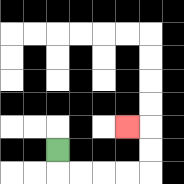{'start': '[2, 6]', 'end': '[5, 5]', 'path_directions': 'D,R,R,R,R,U,U,L', 'path_coordinates': '[[2, 6], [2, 7], [3, 7], [4, 7], [5, 7], [6, 7], [6, 6], [6, 5], [5, 5]]'}